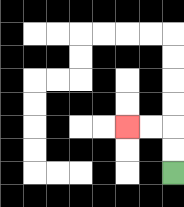{'start': '[7, 7]', 'end': '[5, 5]', 'path_directions': 'U,U,L,L', 'path_coordinates': '[[7, 7], [7, 6], [7, 5], [6, 5], [5, 5]]'}